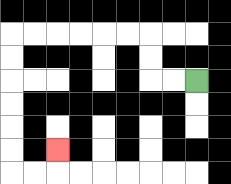{'start': '[8, 3]', 'end': '[2, 6]', 'path_directions': 'L,L,U,U,L,L,L,L,L,L,D,D,D,D,D,D,R,R,U', 'path_coordinates': '[[8, 3], [7, 3], [6, 3], [6, 2], [6, 1], [5, 1], [4, 1], [3, 1], [2, 1], [1, 1], [0, 1], [0, 2], [0, 3], [0, 4], [0, 5], [0, 6], [0, 7], [1, 7], [2, 7], [2, 6]]'}